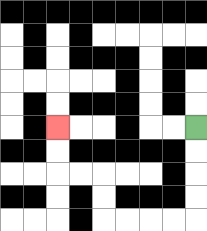{'start': '[8, 5]', 'end': '[2, 5]', 'path_directions': 'D,D,D,D,L,L,L,L,U,U,L,L,U,U', 'path_coordinates': '[[8, 5], [8, 6], [8, 7], [8, 8], [8, 9], [7, 9], [6, 9], [5, 9], [4, 9], [4, 8], [4, 7], [3, 7], [2, 7], [2, 6], [2, 5]]'}